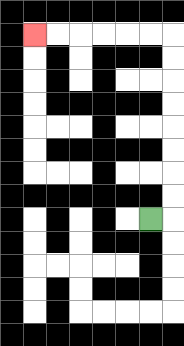{'start': '[6, 9]', 'end': '[1, 1]', 'path_directions': 'R,U,U,U,U,U,U,U,U,L,L,L,L,L,L', 'path_coordinates': '[[6, 9], [7, 9], [7, 8], [7, 7], [7, 6], [7, 5], [7, 4], [7, 3], [7, 2], [7, 1], [6, 1], [5, 1], [4, 1], [3, 1], [2, 1], [1, 1]]'}